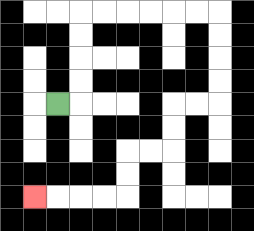{'start': '[2, 4]', 'end': '[1, 8]', 'path_directions': 'R,U,U,U,U,R,R,R,R,R,R,D,D,D,D,L,L,D,D,L,L,D,D,L,L,L,L', 'path_coordinates': '[[2, 4], [3, 4], [3, 3], [3, 2], [3, 1], [3, 0], [4, 0], [5, 0], [6, 0], [7, 0], [8, 0], [9, 0], [9, 1], [9, 2], [9, 3], [9, 4], [8, 4], [7, 4], [7, 5], [7, 6], [6, 6], [5, 6], [5, 7], [5, 8], [4, 8], [3, 8], [2, 8], [1, 8]]'}